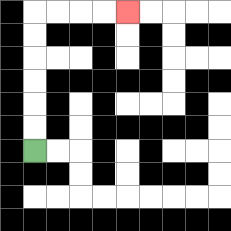{'start': '[1, 6]', 'end': '[5, 0]', 'path_directions': 'U,U,U,U,U,U,R,R,R,R', 'path_coordinates': '[[1, 6], [1, 5], [1, 4], [1, 3], [1, 2], [1, 1], [1, 0], [2, 0], [3, 0], [4, 0], [5, 0]]'}